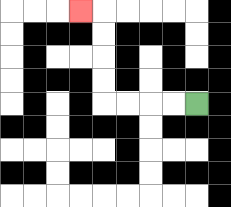{'start': '[8, 4]', 'end': '[3, 0]', 'path_directions': 'L,L,L,L,U,U,U,U,L', 'path_coordinates': '[[8, 4], [7, 4], [6, 4], [5, 4], [4, 4], [4, 3], [4, 2], [4, 1], [4, 0], [3, 0]]'}